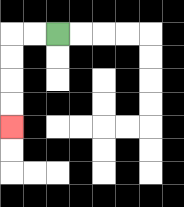{'start': '[2, 1]', 'end': '[0, 5]', 'path_directions': 'L,L,D,D,D,D', 'path_coordinates': '[[2, 1], [1, 1], [0, 1], [0, 2], [0, 3], [0, 4], [0, 5]]'}